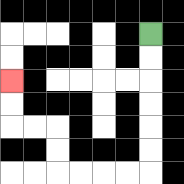{'start': '[6, 1]', 'end': '[0, 3]', 'path_directions': 'D,D,D,D,D,D,L,L,L,L,U,U,L,L,U,U', 'path_coordinates': '[[6, 1], [6, 2], [6, 3], [6, 4], [6, 5], [6, 6], [6, 7], [5, 7], [4, 7], [3, 7], [2, 7], [2, 6], [2, 5], [1, 5], [0, 5], [0, 4], [0, 3]]'}